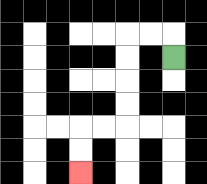{'start': '[7, 2]', 'end': '[3, 7]', 'path_directions': 'U,L,L,D,D,D,D,L,L,D,D', 'path_coordinates': '[[7, 2], [7, 1], [6, 1], [5, 1], [5, 2], [5, 3], [5, 4], [5, 5], [4, 5], [3, 5], [3, 6], [3, 7]]'}